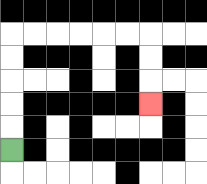{'start': '[0, 6]', 'end': '[6, 4]', 'path_directions': 'U,U,U,U,U,R,R,R,R,R,R,D,D,D', 'path_coordinates': '[[0, 6], [0, 5], [0, 4], [0, 3], [0, 2], [0, 1], [1, 1], [2, 1], [3, 1], [4, 1], [5, 1], [6, 1], [6, 2], [6, 3], [6, 4]]'}